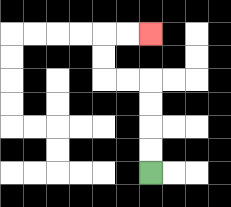{'start': '[6, 7]', 'end': '[6, 1]', 'path_directions': 'U,U,U,U,L,L,U,U,R,R', 'path_coordinates': '[[6, 7], [6, 6], [6, 5], [6, 4], [6, 3], [5, 3], [4, 3], [4, 2], [4, 1], [5, 1], [6, 1]]'}